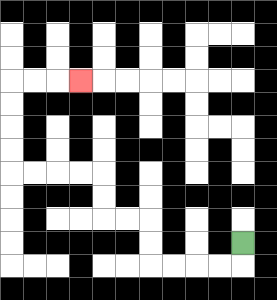{'start': '[10, 10]', 'end': '[3, 3]', 'path_directions': 'D,L,L,L,L,U,U,L,L,U,U,L,L,L,L,U,U,U,U,R,R,R', 'path_coordinates': '[[10, 10], [10, 11], [9, 11], [8, 11], [7, 11], [6, 11], [6, 10], [6, 9], [5, 9], [4, 9], [4, 8], [4, 7], [3, 7], [2, 7], [1, 7], [0, 7], [0, 6], [0, 5], [0, 4], [0, 3], [1, 3], [2, 3], [3, 3]]'}